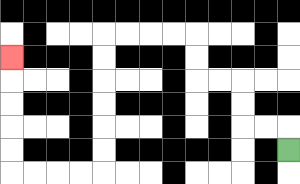{'start': '[12, 6]', 'end': '[0, 2]', 'path_directions': 'U,L,L,U,U,L,L,U,U,L,L,L,L,D,D,D,D,D,D,L,L,L,L,U,U,U,U,U', 'path_coordinates': '[[12, 6], [12, 5], [11, 5], [10, 5], [10, 4], [10, 3], [9, 3], [8, 3], [8, 2], [8, 1], [7, 1], [6, 1], [5, 1], [4, 1], [4, 2], [4, 3], [4, 4], [4, 5], [4, 6], [4, 7], [3, 7], [2, 7], [1, 7], [0, 7], [0, 6], [0, 5], [0, 4], [0, 3], [0, 2]]'}